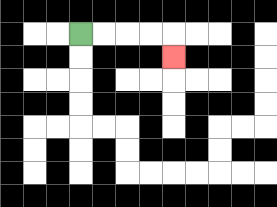{'start': '[3, 1]', 'end': '[7, 2]', 'path_directions': 'R,R,R,R,D', 'path_coordinates': '[[3, 1], [4, 1], [5, 1], [6, 1], [7, 1], [7, 2]]'}